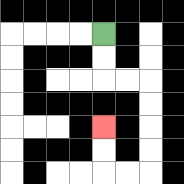{'start': '[4, 1]', 'end': '[4, 5]', 'path_directions': 'D,D,R,R,D,D,D,D,L,L,U,U', 'path_coordinates': '[[4, 1], [4, 2], [4, 3], [5, 3], [6, 3], [6, 4], [6, 5], [6, 6], [6, 7], [5, 7], [4, 7], [4, 6], [4, 5]]'}